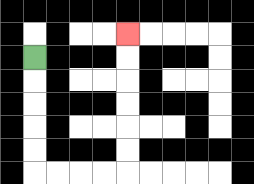{'start': '[1, 2]', 'end': '[5, 1]', 'path_directions': 'D,D,D,D,D,R,R,R,R,U,U,U,U,U,U', 'path_coordinates': '[[1, 2], [1, 3], [1, 4], [1, 5], [1, 6], [1, 7], [2, 7], [3, 7], [4, 7], [5, 7], [5, 6], [5, 5], [5, 4], [5, 3], [5, 2], [5, 1]]'}